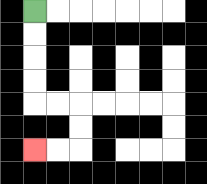{'start': '[1, 0]', 'end': '[1, 6]', 'path_directions': 'D,D,D,D,R,R,D,D,L,L', 'path_coordinates': '[[1, 0], [1, 1], [1, 2], [1, 3], [1, 4], [2, 4], [3, 4], [3, 5], [3, 6], [2, 6], [1, 6]]'}